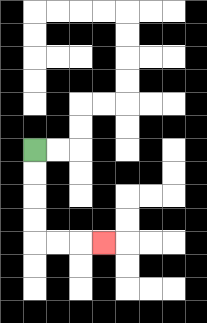{'start': '[1, 6]', 'end': '[4, 10]', 'path_directions': 'D,D,D,D,R,R,R', 'path_coordinates': '[[1, 6], [1, 7], [1, 8], [1, 9], [1, 10], [2, 10], [3, 10], [4, 10]]'}